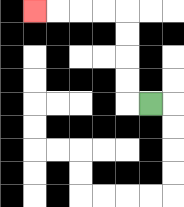{'start': '[6, 4]', 'end': '[1, 0]', 'path_directions': 'L,U,U,U,U,L,L,L,L', 'path_coordinates': '[[6, 4], [5, 4], [5, 3], [5, 2], [5, 1], [5, 0], [4, 0], [3, 0], [2, 0], [1, 0]]'}